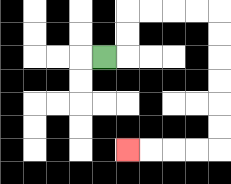{'start': '[4, 2]', 'end': '[5, 6]', 'path_directions': 'R,U,U,R,R,R,R,D,D,D,D,D,D,L,L,L,L', 'path_coordinates': '[[4, 2], [5, 2], [5, 1], [5, 0], [6, 0], [7, 0], [8, 0], [9, 0], [9, 1], [9, 2], [9, 3], [9, 4], [9, 5], [9, 6], [8, 6], [7, 6], [6, 6], [5, 6]]'}